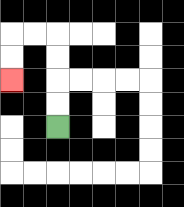{'start': '[2, 5]', 'end': '[0, 3]', 'path_directions': 'U,U,U,U,L,L,D,D', 'path_coordinates': '[[2, 5], [2, 4], [2, 3], [2, 2], [2, 1], [1, 1], [0, 1], [0, 2], [0, 3]]'}